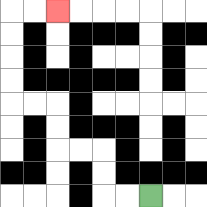{'start': '[6, 8]', 'end': '[2, 0]', 'path_directions': 'L,L,U,U,L,L,U,U,L,L,U,U,U,U,R,R', 'path_coordinates': '[[6, 8], [5, 8], [4, 8], [4, 7], [4, 6], [3, 6], [2, 6], [2, 5], [2, 4], [1, 4], [0, 4], [0, 3], [0, 2], [0, 1], [0, 0], [1, 0], [2, 0]]'}